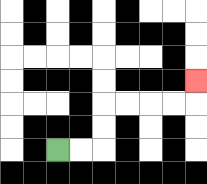{'start': '[2, 6]', 'end': '[8, 3]', 'path_directions': 'R,R,U,U,R,R,R,R,U', 'path_coordinates': '[[2, 6], [3, 6], [4, 6], [4, 5], [4, 4], [5, 4], [6, 4], [7, 4], [8, 4], [8, 3]]'}